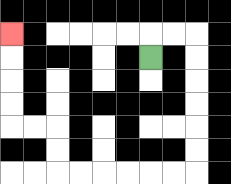{'start': '[6, 2]', 'end': '[0, 1]', 'path_directions': 'U,R,R,D,D,D,D,D,D,L,L,L,L,L,L,U,U,L,L,U,U,U,U', 'path_coordinates': '[[6, 2], [6, 1], [7, 1], [8, 1], [8, 2], [8, 3], [8, 4], [8, 5], [8, 6], [8, 7], [7, 7], [6, 7], [5, 7], [4, 7], [3, 7], [2, 7], [2, 6], [2, 5], [1, 5], [0, 5], [0, 4], [0, 3], [0, 2], [0, 1]]'}